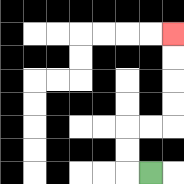{'start': '[6, 7]', 'end': '[7, 1]', 'path_directions': 'L,U,U,R,R,U,U,U,U', 'path_coordinates': '[[6, 7], [5, 7], [5, 6], [5, 5], [6, 5], [7, 5], [7, 4], [7, 3], [7, 2], [7, 1]]'}